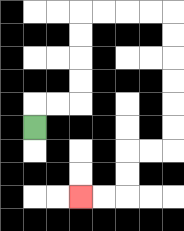{'start': '[1, 5]', 'end': '[3, 8]', 'path_directions': 'U,R,R,U,U,U,U,R,R,R,R,D,D,D,D,D,D,L,L,D,D,L,L', 'path_coordinates': '[[1, 5], [1, 4], [2, 4], [3, 4], [3, 3], [3, 2], [3, 1], [3, 0], [4, 0], [5, 0], [6, 0], [7, 0], [7, 1], [7, 2], [7, 3], [7, 4], [7, 5], [7, 6], [6, 6], [5, 6], [5, 7], [5, 8], [4, 8], [3, 8]]'}